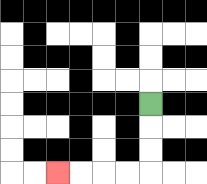{'start': '[6, 4]', 'end': '[2, 7]', 'path_directions': 'D,D,D,L,L,L,L', 'path_coordinates': '[[6, 4], [6, 5], [6, 6], [6, 7], [5, 7], [4, 7], [3, 7], [2, 7]]'}